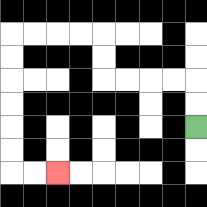{'start': '[8, 5]', 'end': '[2, 7]', 'path_directions': 'U,U,L,L,L,L,U,U,L,L,L,L,D,D,D,D,D,D,R,R', 'path_coordinates': '[[8, 5], [8, 4], [8, 3], [7, 3], [6, 3], [5, 3], [4, 3], [4, 2], [4, 1], [3, 1], [2, 1], [1, 1], [0, 1], [0, 2], [0, 3], [0, 4], [0, 5], [0, 6], [0, 7], [1, 7], [2, 7]]'}